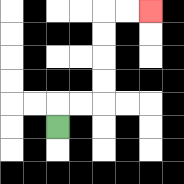{'start': '[2, 5]', 'end': '[6, 0]', 'path_directions': 'U,R,R,U,U,U,U,R,R', 'path_coordinates': '[[2, 5], [2, 4], [3, 4], [4, 4], [4, 3], [4, 2], [4, 1], [4, 0], [5, 0], [6, 0]]'}